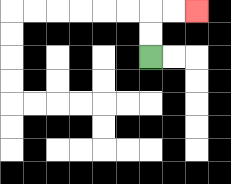{'start': '[6, 2]', 'end': '[8, 0]', 'path_directions': 'U,U,R,R', 'path_coordinates': '[[6, 2], [6, 1], [6, 0], [7, 0], [8, 0]]'}